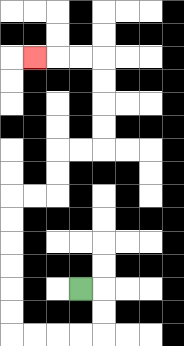{'start': '[3, 12]', 'end': '[1, 2]', 'path_directions': 'R,D,D,L,L,L,L,U,U,U,U,U,U,R,R,U,U,R,R,U,U,U,U,L,L,L', 'path_coordinates': '[[3, 12], [4, 12], [4, 13], [4, 14], [3, 14], [2, 14], [1, 14], [0, 14], [0, 13], [0, 12], [0, 11], [0, 10], [0, 9], [0, 8], [1, 8], [2, 8], [2, 7], [2, 6], [3, 6], [4, 6], [4, 5], [4, 4], [4, 3], [4, 2], [3, 2], [2, 2], [1, 2]]'}